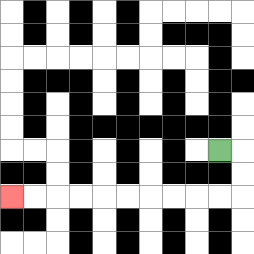{'start': '[9, 6]', 'end': '[0, 8]', 'path_directions': 'R,D,D,L,L,L,L,L,L,L,L,L,L', 'path_coordinates': '[[9, 6], [10, 6], [10, 7], [10, 8], [9, 8], [8, 8], [7, 8], [6, 8], [5, 8], [4, 8], [3, 8], [2, 8], [1, 8], [0, 8]]'}